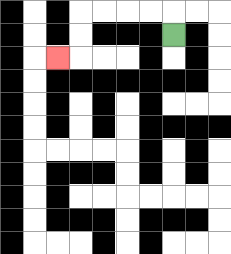{'start': '[7, 1]', 'end': '[2, 2]', 'path_directions': 'U,L,L,L,L,D,D,L', 'path_coordinates': '[[7, 1], [7, 0], [6, 0], [5, 0], [4, 0], [3, 0], [3, 1], [3, 2], [2, 2]]'}